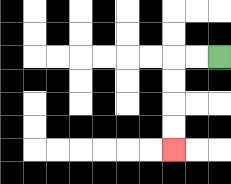{'start': '[9, 2]', 'end': '[7, 6]', 'path_directions': 'L,L,D,D,D,D', 'path_coordinates': '[[9, 2], [8, 2], [7, 2], [7, 3], [7, 4], [7, 5], [7, 6]]'}